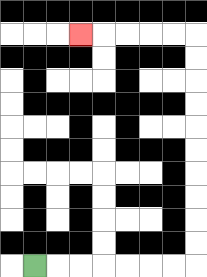{'start': '[1, 11]', 'end': '[3, 1]', 'path_directions': 'R,R,R,R,R,R,R,U,U,U,U,U,U,U,U,U,U,L,L,L,L,L', 'path_coordinates': '[[1, 11], [2, 11], [3, 11], [4, 11], [5, 11], [6, 11], [7, 11], [8, 11], [8, 10], [8, 9], [8, 8], [8, 7], [8, 6], [8, 5], [8, 4], [8, 3], [8, 2], [8, 1], [7, 1], [6, 1], [5, 1], [4, 1], [3, 1]]'}